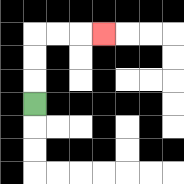{'start': '[1, 4]', 'end': '[4, 1]', 'path_directions': 'U,U,U,R,R,R', 'path_coordinates': '[[1, 4], [1, 3], [1, 2], [1, 1], [2, 1], [3, 1], [4, 1]]'}